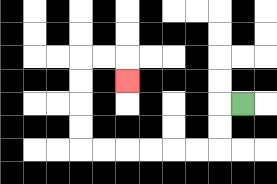{'start': '[10, 4]', 'end': '[5, 3]', 'path_directions': 'L,D,D,L,L,L,L,L,L,U,U,U,U,R,R,D', 'path_coordinates': '[[10, 4], [9, 4], [9, 5], [9, 6], [8, 6], [7, 6], [6, 6], [5, 6], [4, 6], [3, 6], [3, 5], [3, 4], [3, 3], [3, 2], [4, 2], [5, 2], [5, 3]]'}